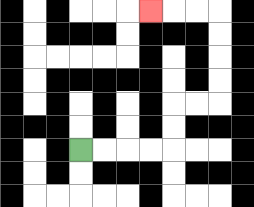{'start': '[3, 6]', 'end': '[6, 0]', 'path_directions': 'R,R,R,R,U,U,R,R,U,U,U,U,L,L,L', 'path_coordinates': '[[3, 6], [4, 6], [5, 6], [6, 6], [7, 6], [7, 5], [7, 4], [8, 4], [9, 4], [9, 3], [9, 2], [9, 1], [9, 0], [8, 0], [7, 0], [6, 0]]'}